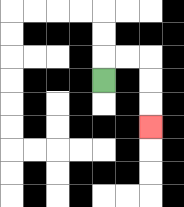{'start': '[4, 3]', 'end': '[6, 5]', 'path_directions': 'U,R,R,D,D,D', 'path_coordinates': '[[4, 3], [4, 2], [5, 2], [6, 2], [6, 3], [6, 4], [6, 5]]'}